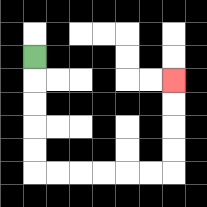{'start': '[1, 2]', 'end': '[7, 3]', 'path_directions': 'D,D,D,D,D,R,R,R,R,R,R,U,U,U,U', 'path_coordinates': '[[1, 2], [1, 3], [1, 4], [1, 5], [1, 6], [1, 7], [2, 7], [3, 7], [4, 7], [5, 7], [6, 7], [7, 7], [7, 6], [7, 5], [7, 4], [7, 3]]'}